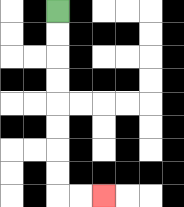{'start': '[2, 0]', 'end': '[4, 8]', 'path_directions': 'D,D,D,D,D,D,D,D,R,R', 'path_coordinates': '[[2, 0], [2, 1], [2, 2], [2, 3], [2, 4], [2, 5], [2, 6], [2, 7], [2, 8], [3, 8], [4, 8]]'}